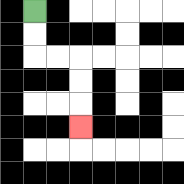{'start': '[1, 0]', 'end': '[3, 5]', 'path_directions': 'D,D,R,R,D,D,D', 'path_coordinates': '[[1, 0], [1, 1], [1, 2], [2, 2], [3, 2], [3, 3], [3, 4], [3, 5]]'}